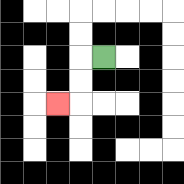{'start': '[4, 2]', 'end': '[2, 4]', 'path_directions': 'L,D,D,L', 'path_coordinates': '[[4, 2], [3, 2], [3, 3], [3, 4], [2, 4]]'}